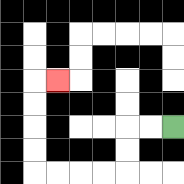{'start': '[7, 5]', 'end': '[2, 3]', 'path_directions': 'L,L,D,D,L,L,L,L,U,U,U,U,R', 'path_coordinates': '[[7, 5], [6, 5], [5, 5], [5, 6], [5, 7], [4, 7], [3, 7], [2, 7], [1, 7], [1, 6], [1, 5], [1, 4], [1, 3], [2, 3]]'}